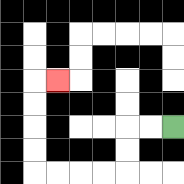{'start': '[7, 5]', 'end': '[2, 3]', 'path_directions': 'L,L,D,D,L,L,L,L,U,U,U,U,R', 'path_coordinates': '[[7, 5], [6, 5], [5, 5], [5, 6], [5, 7], [4, 7], [3, 7], [2, 7], [1, 7], [1, 6], [1, 5], [1, 4], [1, 3], [2, 3]]'}